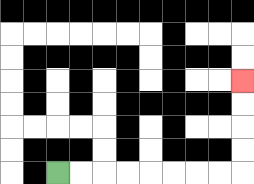{'start': '[2, 7]', 'end': '[10, 3]', 'path_directions': 'R,R,R,R,R,R,R,R,U,U,U,U', 'path_coordinates': '[[2, 7], [3, 7], [4, 7], [5, 7], [6, 7], [7, 7], [8, 7], [9, 7], [10, 7], [10, 6], [10, 5], [10, 4], [10, 3]]'}